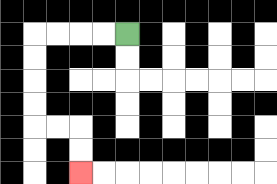{'start': '[5, 1]', 'end': '[3, 7]', 'path_directions': 'L,L,L,L,D,D,D,D,R,R,D,D', 'path_coordinates': '[[5, 1], [4, 1], [3, 1], [2, 1], [1, 1], [1, 2], [1, 3], [1, 4], [1, 5], [2, 5], [3, 5], [3, 6], [3, 7]]'}